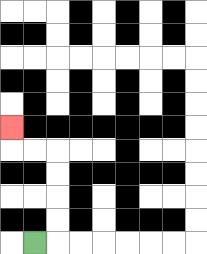{'start': '[1, 10]', 'end': '[0, 5]', 'path_directions': 'R,U,U,U,U,L,L,U', 'path_coordinates': '[[1, 10], [2, 10], [2, 9], [2, 8], [2, 7], [2, 6], [1, 6], [0, 6], [0, 5]]'}